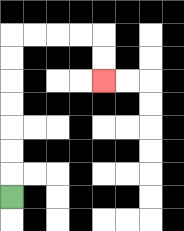{'start': '[0, 8]', 'end': '[4, 3]', 'path_directions': 'U,U,U,U,U,U,U,R,R,R,R,D,D', 'path_coordinates': '[[0, 8], [0, 7], [0, 6], [0, 5], [0, 4], [0, 3], [0, 2], [0, 1], [1, 1], [2, 1], [3, 1], [4, 1], [4, 2], [4, 3]]'}